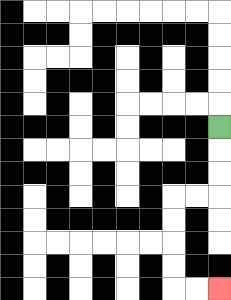{'start': '[9, 5]', 'end': '[9, 12]', 'path_directions': 'D,D,D,L,L,D,D,D,D,R,R', 'path_coordinates': '[[9, 5], [9, 6], [9, 7], [9, 8], [8, 8], [7, 8], [7, 9], [7, 10], [7, 11], [7, 12], [8, 12], [9, 12]]'}